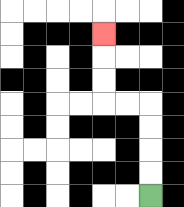{'start': '[6, 8]', 'end': '[4, 1]', 'path_directions': 'U,U,U,U,L,L,U,U,U', 'path_coordinates': '[[6, 8], [6, 7], [6, 6], [6, 5], [6, 4], [5, 4], [4, 4], [4, 3], [4, 2], [4, 1]]'}